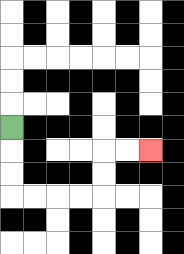{'start': '[0, 5]', 'end': '[6, 6]', 'path_directions': 'D,D,D,R,R,R,R,U,U,R,R', 'path_coordinates': '[[0, 5], [0, 6], [0, 7], [0, 8], [1, 8], [2, 8], [3, 8], [4, 8], [4, 7], [4, 6], [5, 6], [6, 6]]'}